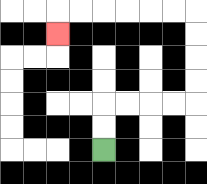{'start': '[4, 6]', 'end': '[2, 1]', 'path_directions': 'U,U,R,R,R,R,U,U,U,U,L,L,L,L,L,L,D', 'path_coordinates': '[[4, 6], [4, 5], [4, 4], [5, 4], [6, 4], [7, 4], [8, 4], [8, 3], [8, 2], [8, 1], [8, 0], [7, 0], [6, 0], [5, 0], [4, 0], [3, 0], [2, 0], [2, 1]]'}